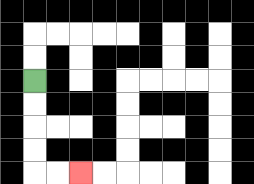{'start': '[1, 3]', 'end': '[3, 7]', 'path_directions': 'D,D,D,D,R,R', 'path_coordinates': '[[1, 3], [1, 4], [1, 5], [1, 6], [1, 7], [2, 7], [3, 7]]'}